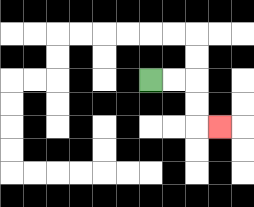{'start': '[6, 3]', 'end': '[9, 5]', 'path_directions': 'R,R,D,D,R', 'path_coordinates': '[[6, 3], [7, 3], [8, 3], [8, 4], [8, 5], [9, 5]]'}